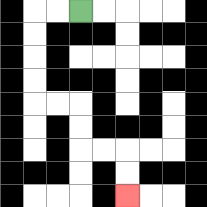{'start': '[3, 0]', 'end': '[5, 8]', 'path_directions': 'L,L,D,D,D,D,R,R,D,D,R,R,D,D', 'path_coordinates': '[[3, 0], [2, 0], [1, 0], [1, 1], [1, 2], [1, 3], [1, 4], [2, 4], [3, 4], [3, 5], [3, 6], [4, 6], [5, 6], [5, 7], [5, 8]]'}